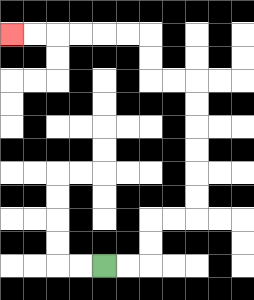{'start': '[4, 11]', 'end': '[0, 1]', 'path_directions': 'R,R,U,U,R,R,U,U,U,U,U,U,L,L,U,U,L,L,L,L,L,L', 'path_coordinates': '[[4, 11], [5, 11], [6, 11], [6, 10], [6, 9], [7, 9], [8, 9], [8, 8], [8, 7], [8, 6], [8, 5], [8, 4], [8, 3], [7, 3], [6, 3], [6, 2], [6, 1], [5, 1], [4, 1], [3, 1], [2, 1], [1, 1], [0, 1]]'}